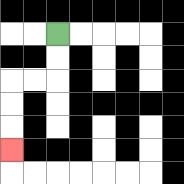{'start': '[2, 1]', 'end': '[0, 6]', 'path_directions': 'D,D,L,L,D,D,D', 'path_coordinates': '[[2, 1], [2, 2], [2, 3], [1, 3], [0, 3], [0, 4], [0, 5], [0, 6]]'}